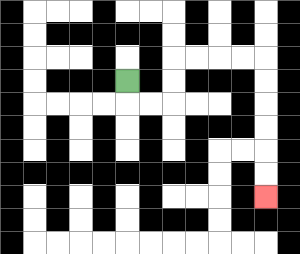{'start': '[5, 3]', 'end': '[11, 8]', 'path_directions': 'D,R,R,U,U,R,R,R,R,D,D,D,D,D,D', 'path_coordinates': '[[5, 3], [5, 4], [6, 4], [7, 4], [7, 3], [7, 2], [8, 2], [9, 2], [10, 2], [11, 2], [11, 3], [11, 4], [11, 5], [11, 6], [11, 7], [11, 8]]'}